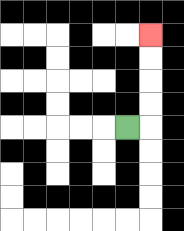{'start': '[5, 5]', 'end': '[6, 1]', 'path_directions': 'R,U,U,U,U', 'path_coordinates': '[[5, 5], [6, 5], [6, 4], [6, 3], [6, 2], [6, 1]]'}